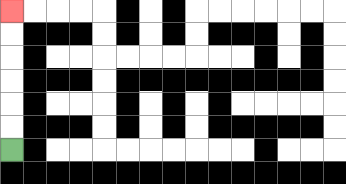{'start': '[0, 6]', 'end': '[0, 0]', 'path_directions': 'U,U,U,U,U,U', 'path_coordinates': '[[0, 6], [0, 5], [0, 4], [0, 3], [0, 2], [0, 1], [0, 0]]'}